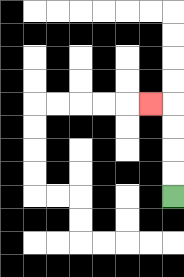{'start': '[7, 8]', 'end': '[6, 4]', 'path_directions': 'U,U,U,U,L', 'path_coordinates': '[[7, 8], [7, 7], [7, 6], [7, 5], [7, 4], [6, 4]]'}